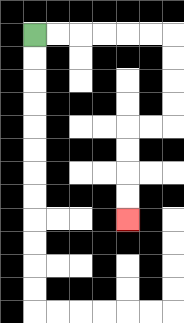{'start': '[1, 1]', 'end': '[5, 9]', 'path_directions': 'R,R,R,R,R,R,D,D,D,D,L,L,D,D,D,D', 'path_coordinates': '[[1, 1], [2, 1], [3, 1], [4, 1], [5, 1], [6, 1], [7, 1], [7, 2], [7, 3], [7, 4], [7, 5], [6, 5], [5, 5], [5, 6], [5, 7], [5, 8], [5, 9]]'}